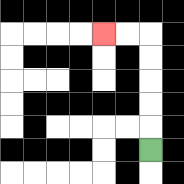{'start': '[6, 6]', 'end': '[4, 1]', 'path_directions': 'U,U,U,U,U,L,L', 'path_coordinates': '[[6, 6], [6, 5], [6, 4], [6, 3], [6, 2], [6, 1], [5, 1], [4, 1]]'}